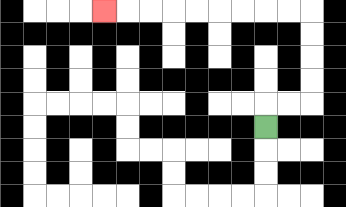{'start': '[11, 5]', 'end': '[4, 0]', 'path_directions': 'U,R,R,U,U,U,U,L,L,L,L,L,L,L,L,L', 'path_coordinates': '[[11, 5], [11, 4], [12, 4], [13, 4], [13, 3], [13, 2], [13, 1], [13, 0], [12, 0], [11, 0], [10, 0], [9, 0], [8, 0], [7, 0], [6, 0], [5, 0], [4, 0]]'}